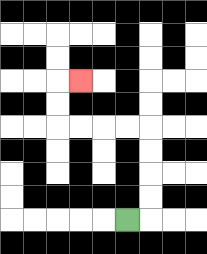{'start': '[5, 9]', 'end': '[3, 3]', 'path_directions': 'R,U,U,U,U,L,L,L,L,U,U,R', 'path_coordinates': '[[5, 9], [6, 9], [6, 8], [6, 7], [6, 6], [6, 5], [5, 5], [4, 5], [3, 5], [2, 5], [2, 4], [2, 3], [3, 3]]'}